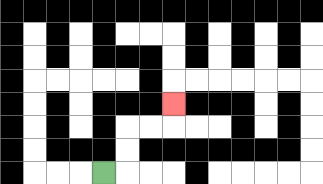{'start': '[4, 7]', 'end': '[7, 4]', 'path_directions': 'R,U,U,R,R,U', 'path_coordinates': '[[4, 7], [5, 7], [5, 6], [5, 5], [6, 5], [7, 5], [7, 4]]'}